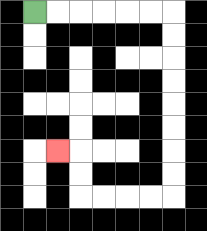{'start': '[1, 0]', 'end': '[2, 6]', 'path_directions': 'R,R,R,R,R,R,D,D,D,D,D,D,D,D,L,L,L,L,U,U,L', 'path_coordinates': '[[1, 0], [2, 0], [3, 0], [4, 0], [5, 0], [6, 0], [7, 0], [7, 1], [7, 2], [7, 3], [7, 4], [7, 5], [7, 6], [7, 7], [7, 8], [6, 8], [5, 8], [4, 8], [3, 8], [3, 7], [3, 6], [2, 6]]'}